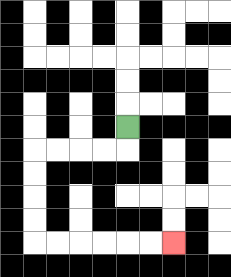{'start': '[5, 5]', 'end': '[7, 10]', 'path_directions': 'D,L,L,L,L,D,D,D,D,R,R,R,R,R,R', 'path_coordinates': '[[5, 5], [5, 6], [4, 6], [3, 6], [2, 6], [1, 6], [1, 7], [1, 8], [1, 9], [1, 10], [2, 10], [3, 10], [4, 10], [5, 10], [6, 10], [7, 10]]'}